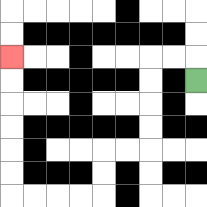{'start': '[8, 3]', 'end': '[0, 2]', 'path_directions': 'U,L,L,D,D,D,D,L,L,D,D,L,L,L,L,U,U,U,U,U,U', 'path_coordinates': '[[8, 3], [8, 2], [7, 2], [6, 2], [6, 3], [6, 4], [6, 5], [6, 6], [5, 6], [4, 6], [4, 7], [4, 8], [3, 8], [2, 8], [1, 8], [0, 8], [0, 7], [0, 6], [0, 5], [0, 4], [0, 3], [0, 2]]'}